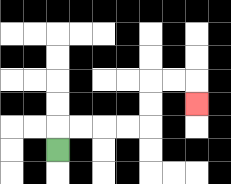{'start': '[2, 6]', 'end': '[8, 4]', 'path_directions': 'U,R,R,R,R,U,U,R,R,D', 'path_coordinates': '[[2, 6], [2, 5], [3, 5], [4, 5], [5, 5], [6, 5], [6, 4], [6, 3], [7, 3], [8, 3], [8, 4]]'}